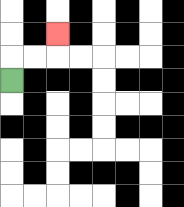{'start': '[0, 3]', 'end': '[2, 1]', 'path_directions': 'U,R,R,U', 'path_coordinates': '[[0, 3], [0, 2], [1, 2], [2, 2], [2, 1]]'}